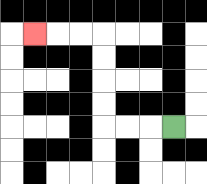{'start': '[7, 5]', 'end': '[1, 1]', 'path_directions': 'L,L,L,U,U,U,U,L,L,L', 'path_coordinates': '[[7, 5], [6, 5], [5, 5], [4, 5], [4, 4], [4, 3], [4, 2], [4, 1], [3, 1], [2, 1], [1, 1]]'}